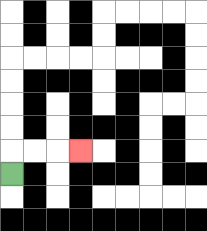{'start': '[0, 7]', 'end': '[3, 6]', 'path_directions': 'U,R,R,R', 'path_coordinates': '[[0, 7], [0, 6], [1, 6], [2, 6], [3, 6]]'}